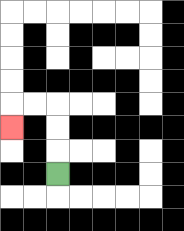{'start': '[2, 7]', 'end': '[0, 5]', 'path_directions': 'U,U,U,L,L,D', 'path_coordinates': '[[2, 7], [2, 6], [2, 5], [2, 4], [1, 4], [0, 4], [0, 5]]'}